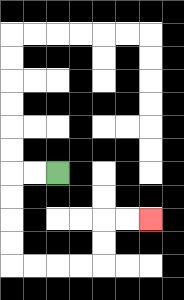{'start': '[2, 7]', 'end': '[6, 9]', 'path_directions': 'L,L,D,D,D,D,R,R,R,R,U,U,R,R', 'path_coordinates': '[[2, 7], [1, 7], [0, 7], [0, 8], [0, 9], [0, 10], [0, 11], [1, 11], [2, 11], [3, 11], [4, 11], [4, 10], [4, 9], [5, 9], [6, 9]]'}